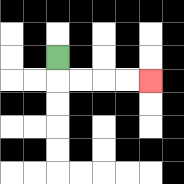{'start': '[2, 2]', 'end': '[6, 3]', 'path_directions': 'D,R,R,R,R', 'path_coordinates': '[[2, 2], [2, 3], [3, 3], [4, 3], [5, 3], [6, 3]]'}